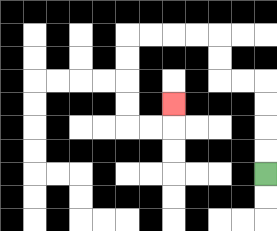{'start': '[11, 7]', 'end': '[7, 4]', 'path_directions': 'U,U,U,U,L,L,U,U,L,L,L,L,D,D,D,D,R,R,U', 'path_coordinates': '[[11, 7], [11, 6], [11, 5], [11, 4], [11, 3], [10, 3], [9, 3], [9, 2], [9, 1], [8, 1], [7, 1], [6, 1], [5, 1], [5, 2], [5, 3], [5, 4], [5, 5], [6, 5], [7, 5], [7, 4]]'}